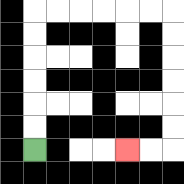{'start': '[1, 6]', 'end': '[5, 6]', 'path_directions': 'U,U,U,U,U,U,R,R,R,R,R,R,D,D,D,D,D,D,L,L', 'path_coordinates': '[[1, 6], [1, 5], [1, 4], [1, 3], [1, 2], [1, 1], [1, 0], [2, 0], [3, 0], [4, 0], [5, 0], [6, 0], [7, 0], [7, 1], [7, 2], [7, 3], [7, 4], [7, 5], [7, 6], [6, 6], [5, 6]]'}